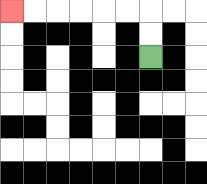{'start': '[6, 2]', 'end': '[0, 0]', 'path_directions': 'U,U,L,L,L,L,L,L', 'path_coordinates': '[[6, 2], [6, 1], [6, 0], [5, 0], [4, 0], [3, 0], [2, 0], [1, 0], [0, 0]]'}